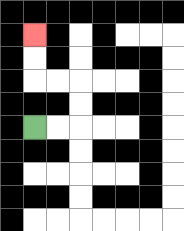{'start': '[1, 5]', 'end': '[1, 1]', 'path_directions': 'R,R,U,U,L,L,U,U', 'path_coordinates': '[[1, 5], [2, 5], [3, 5], [3, 4], [3, 3], [2, 3], [1, 3], [1, 2], [1, 1]]'}